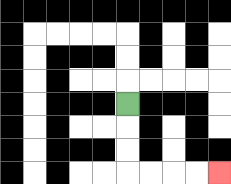{'start': '[5, 4]', 'end': '[9, 7]', 'path_directions': 'D,D,D,R,R,R,R', 'path_coordinates': '[[5, 4], [5, 5], [5, 6], [5, 7], [6, 7], [7, 7], [8, 7], [9, 7]]'}